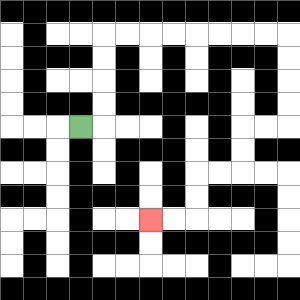{'start': '[3, 5]', 'end': '[6, 9]', 'path_directions': 'R,U,U,U,U,R,R,R,R,R,R,R,R,D,D,D,D,L,L,D,D,L,L,D,D,L,L', 'path_coordinates': '[[3, 5], [4, 5], [4, 4], [4, 3], [4, 2], [4, 1], [5, 1], [6, 1], [7, 1], [8, 1], [9, 1], [10, 1], [11, 1], [12, 1], [12, 2], [12, 3], [12, 4], [12, 5], [11, 5], [10, 5], [10, 6], [10, 7], [9, 7], [8, 7], [8, 8], [8, 9], [7, 9], [6, 9]]'}